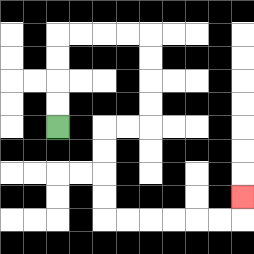{'start': '[2, 5]', 'end': '[10, 8]', 'path_directions': 'U,U,U,U,R,R,R,R,D,D,D,D,L,L,D,D,D,D,R,R,R,R,R,R,U', 'path_coordinates': '[[2, 5], [2, 4], [2, 3], [2, 2], [2, 1], [3, 1], [4, 1], [5, 1], [6, 1], [6, 2], [6, 3], [6, 4], [6, 5], [5, 5], [4, 5], [4, 6], [4, 7], [4, 8], [4, 9], [5, 9], [6, 9], [7, 9], [8, 9], [9, 9], [10, 9], [10, 8]]'}